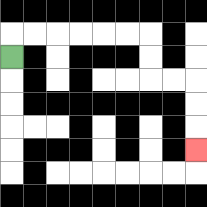{'start': '[0, 2]', 'end': '[8, 6]', 'path_directions': 'U,R,R,R,R,R,R,D,D,R,R,D,D,D', 'path_coordinates': '[[0, 2], [0, 1], [1, 1], [2, 1], [3, 1], [4, 1], [5, 1], [6, 1], [6, 2], [6, 3], [7, 3], [8, 3], [8, 4], [8, 5], [8, 6]]'}